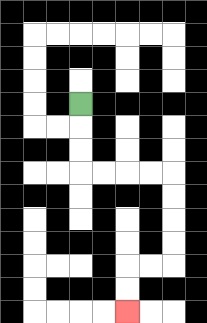{'start': '[3, 4]', 'end': '[5, 13]', 'path_directions': 'D,D,D,R,R,R,R,D,D,D,D,L,L,D,D', 'path_coordinates': '[[3, 4], [3, 5], [3, 6], [3, 7], [4, 7], [5, 7], [6, 7], [7, 7], [7, 8], [7, 9], [7, 10], [7, 11], [6, 11], [5, 11], [5, 12], [5, 13]]'}